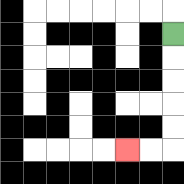{'start': '[7, 1]', 'end': '[5, 6]', 'path_directions': 'D,D,D,D,D,L,L', 'path_coordinates': '[[7, 1], [7, 2], [7, 3], [7, 4], [7, 5], [7, 6], [6, 6], [5, 6]]'}